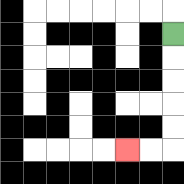{'start': '[7, 1]', 'end': '[5, 6]', 'path_directions': 'D,D,D,D,D,L,L', 'path_coordinates': '[[7, 1], [7, 2], [7, 3], [7, 4], [7, 5], [7, 6], [6, 6], [5, 6]]'}